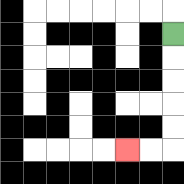{'start': '[7, 1]', 'end': '[5, 6]', 'path_directions': 'D,D,D,D,D,L,L', 'path_coordinates': '[[7, 1], [7, 2], [7, 3], [7, 4], [7, 5], [7, 6], [6, 6], [5, 6]]'}